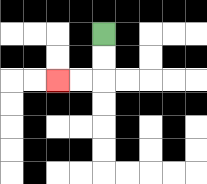{'start': '[4, 1]', 'end': '[2, 3]', 'path_directions': 'D,D,L,L', 'path_coordinates': '[[4, 1], [4, 2], [4, 3], [3, 3], [2, 3]]'}